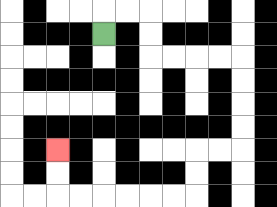{'start': '[4, 1]', 'end': '[2, 6]', 'path_directions': 'U,R,R,D,D,R,R,R,R,D,D,D,D,L,L,D,D,L,L,L,L,L,L,U,U', 'path_coordinates': '[[4, 1], [4, 0], [5, 0], [6, 0], [6, 1], [6, 2], [7, 2], [8, 2], [9, 2], [10, 2], [10, 3], [10, 4], [10, 5], [10, 6], [9, 6], [8, 6], [8, 7], [8, 8], [7, 8], [6, 8], [5, 8], [4, 8], [3, 8], [2, 8], [2, 7], [2, 6]]'}